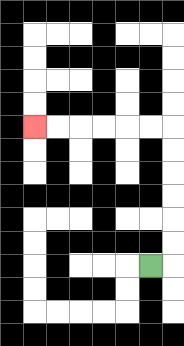{'start': '[6, 11]', 'end': '[1, 5]', 'path_directions': 'R,U,U,U,U,U,U,L,L,L,L,L,L', 'path_coordinates': '[[6, 11], [7, 11], [7, 10], [7, 9], [7, 8], [7, 7], [7, 6], [7, 5], [6, 5], [5, 5], [4, 5], [3, 5], [2, 5], [1, 5]]'}